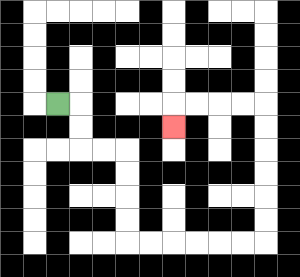{'start': '[2, 4]', 'end': '[7, 5]', 'path_directions': 'R,D,D,R,R,D,D,D,D,R,R,R,R,R,R,U,U,U,U,U,U,L,L,L,L,D', 'path_coordinates': '[[2, 4], [3, 4], [3, 5], [3, 6], [4, 6], [5, 6], [5, 7], [5, 8], [5, 9], [5, 10], [6, 10], [7, 10], [8, 10], [9, 10], [10, 10], [11, 10], [11, 9], [11, 8], [11, 7], [11, 6], [11, 5], [11, 4], [10, 4], [9, 4], [8, 4], [7, 4], [7, 5]]'}